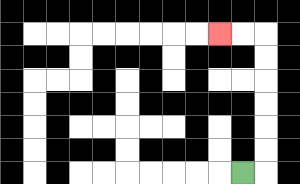{'start': '[10, 7]', 'end': '[9, 1]', 'path_directions': 'R,U,U,U,U,U,U,L,L', 'path_coordinates': '[[10, 7], [11, 7], [11, 6], [11, 5], [11, 4], [11, 3], [11, 2], [11, 1], [10, 1], [9, 1]]'}